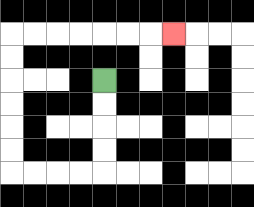{'start': '[4, 3]', 'end': '[7, 1]', 'path_directions': 'D,D,D,D,L,L,L,L,U,U,U,U,U,U,R,R,R,R,R,R,R', 'path_coordinates': '[[4, 3], [4, 4], [4, 5], [4, 6], [4, 7], [3, 7], [2, 7], [1, 7], [0, 7], [0, 6], [0, 5], [0, 4], [0, 3], [0, 2], [0, 1], [1, 1], [2, 1], [3, 1], [4, 1], [5, 1], [6, 1], [7, 1]]'}